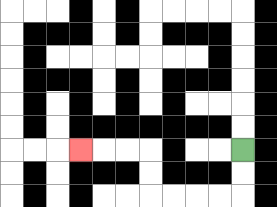{'start': '[10, 6]', 'end': '[3, 6]', 'path_directions': 'D,D,L,L,L,L,U,U,L,L,L', 'path_coordinates': '[[10, 6], [10, 7], [10, 8], [9, 8], [8, 8], [7, 8], [6, 8], [6, 7], [6, 6], [5, 6], [4, 6], [3, 6]]'}